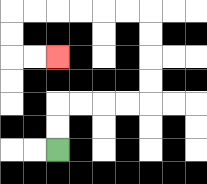{'start': '[2, 6]', 'end': '[2, 2]', 'path_directions': 'U,U,R,R,R,R,U,U,U,U,L,L,L,L,L,L,D,D,R,R', 'path_coordinates': '[[2, 6], [2, 5], [2, 4], [3, 4], [4, 4], [5, 4], [6, 4], [6, 3], [6, 2], [6, 1], [6, 0], [5, 0], [4, 0], [3, 0], [2, 0], [1, 0], [0, 0], [0, 1], [0, 2], [1, 2], [2, 2]]'}